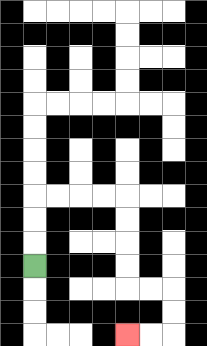{'start': '[1, 11]', 'end': '[5, 14]', 'path_directions': 'U,U,U,R,R,R,R,D,D,D,D,R,R,D,D,L,L', 'path_coordinates': '[[1, 11], [1, 10], [1, 9], [1, 8], [2, 8], [3, 8], [4, 8], [5, 8], [5, 9], [5, 10], [5, 11], [5, 12], [6, 12], [7, 12], [7, 13], [7, 14], [6, 14], [5, 14]]'}